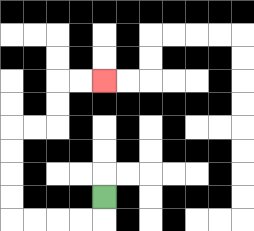{'start': '[4, 8]', 'end': '[4, 3]', 'path_directions': 'D,L,L,L,L,U,U,U,U,R,R,U,U,R,R', 'path_coordinates': '[[4, 8], [4, 9], [3, 9], [2, 9], [1, 9], [0, 9], [0, 8], [0, 7], [0, 6], [0, 5], [1, 5], [2, 5], [2, 4], [2, 3], [3, 3], [4, 3]]'}